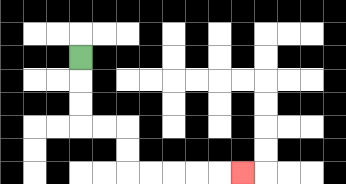{'start': '[3, 2]', 'end': '[10, 7]', 'path_directions': 'D,D,D,R,R,D,D,R,R,R,R,R', 'path_coordinates': '[[3, 2], [3, 3], [3, 4], [3, 5], [4, 5], [5, 5], [5, 6], [5, 7], [6, 7], [7, 7], [8, 7], [9, 7], [10, 7]]'}